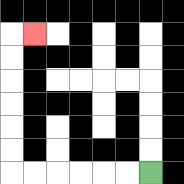{'start': '[6, 7]', 'end': '[1, 1]', 'path_directions': 'L,L,L,L,L,L,U,U,U,U,U,U,R', 'path_coordinates': '[[6, 7], [5, 7], [4, 7], [3, 7], [2, 7], [1, 7], [0, 7], [0, 6], [0, 5], [0, 4], [0, 3], [0, 2], [0, 1], [1, 1]]'}